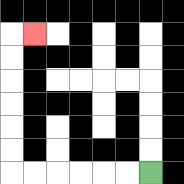{'start': '[6, 7]', 'end': '[1, 1]', 'path_directions': 'L,L,L,L,L,L,U,U,U,U,U,U,R', 'path_coordinates': '[[6, 7], [5, 7], [4, 7], [3, 7], [2, 7], [1, 7], [0, 7], [0, 6], [0, 5], [0, 4], [0, 3], [0, 2], [0, 1], [1, 1]]'}